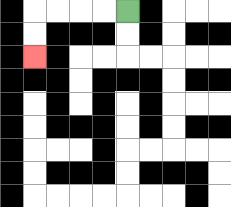{'start': '[5, 0]', 'end': '[1, 2]', 'path_directions': 'L,L,L,L,D,D', 'path_coordinates': '[[5, 0], [4, 0], [3, 0], [2, 0], [1, 0], [1, 1], [1, 2]]'}